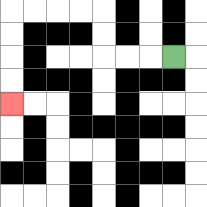{'start': '[7, 2]', 'end': '[0, 4]', 'path_directions': 'L,L,L,U,U,L,L,L,L,D,D,D,D', 'path_coordinates': '[[7, 2], [6, 2], [5, 2], [4, 2], [4, 1], [4, 0], [3, 0], [2, 0], [1, 0], [0, 0], [0, 1], [0, 2], [0, 3], [0, 4]]'}